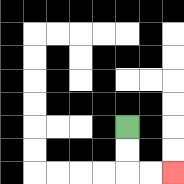{'start': '[5, 5]', 'end': '[7, 7]', 'path_directions': 'D,D,R,R', 'path_coordinates': '[[5, 5], [5, 6], [5, 7], [6, 7], [7, 7]]'}